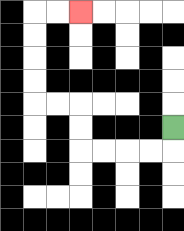{'start': '[7, 5]', 'end': '[3, 0]', 'path_directions': 'D,L,L,L,L,U,U,L,L,U,U,U,U,R,R', 'path_coordinates': '[[7, 5], [7, 6], [6, 6], [5, 6], [4, 6], [3, 6], [3, 5], [3, 4], [2, 4], [1, 4], [1, 3], [1, 2], [1, 1], [1, 0], [2, 0], [3, 0]]'}